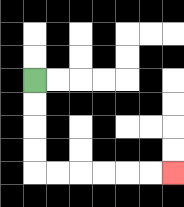{'start': '[1, 3]', 'end': '[7, 7]', 'path_directions': 'D,D,D,D,R,R,R,R,R,R', 'path_coordinates': '[[1, 3], [1, 4], [1, 5], [1, 6], [1, 7], [2, 7], [3, 7], [4, 7], [5, 7], [6, 7], [7, 7]]'}